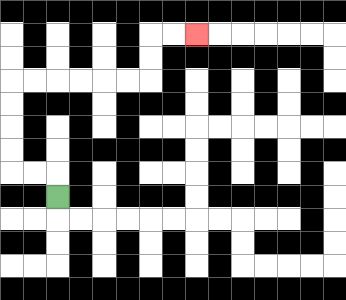{'start': '[2, 8]', 'end': '[8, 1]', 'path_directions': 'U,L,L,U,U,U,U,R,R,R,R,R,R,U,U,R,R', 'path_coordinates': '[[2, 8], [2, 7], [1, 7], [0, 7], [0, 6], [0, 5], [0, 4], [0, 3], [1, 3], [2, 3], [3, 3], [4, 3], [5, 3], [6, 3], [6, 2], [6, 1], [7, 1], [8, 1]]'}